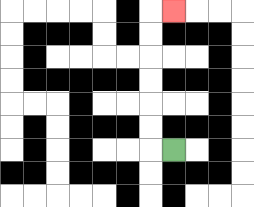{'start': '[7, 6]', 'end': '[7, 0]', 'path_directions': 'L,U,U,U,U,U,U,R', 'path_coordinates': '[[7, 6], [6, 6], [6, 5], [6, 4], [6, 3], [6, 2], [6, 1], [6, 0], [7, 0]]'}